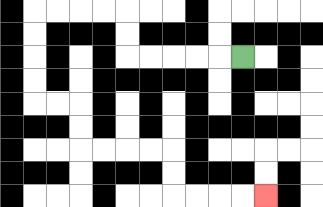{'start': '[10, 2]', 'end': '[11, 8]', 'path_directions': 'L,L,L,L,L,U,U,L,L,L,L,D,D,D,D,R,R,D,D,R,R,R,R,D,D,R,R,R,R', 'path_coordinates': '[[10, 2], [9, 2], [8, 2], [7, 2], [6, 2], [5, 2], [5, 1], [5, 0], [4, 0], [3, 0], [2, 0], [1, 0], [1, 1], [1, 2], [1, 3], [1, 4], [2, 4], [3, 4], [3, 5], [3, 6], [4, 6], [5, 6], [6, 6], [7, 6], [7, 7], [7, 8], [8, 8], [9, 8], [10, 8], [11, 8]]'}